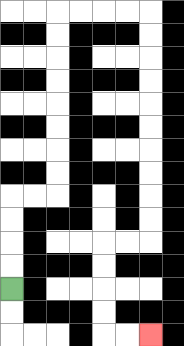{'start': '[0, 12]', 'end': '[6, 14]', 'path_directions': 'U,U,U,U,R,R,U,U,U,U,U,U,U,U,R,R,R,R,D,D,D,D,D,D,D,D,D,D,L,L,D,D,D,D,R,R', 'path_coordinates': '[[0, 12], [0, 11], [0, 10], [0, 9], [0, 8], [1, 8], [2, 8], [2, 7], [2, 6], [2, 5], [2, 4], [2, 3], [2, 2], [2, 1], [2, 0], [3, 0], [4, 0], [5, 0], [6, 0], [6, 1], [6, 2], [6, 3], [6, 4], [6, 5], [6, 6], [6, 7], [6, 8], [6, 9], [6, 10], [5, 10], [4, 10], [4, 11], [4, 12], [4, 13], [4, 14], [5, 14], [6, 14]]'}